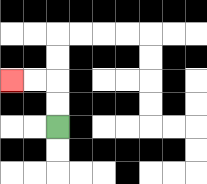{'start': '[2, 5]', 'end': '[0, 3]', 'path_directions': 'U,U,L,L', 'path_coordinates': '[[2, 5], [2, 4], [2, 3], [1, 3], [0, 3]]'}